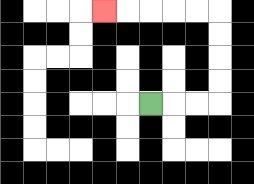{'start': '[6, 4]', 'end': '[4, 0]', 'path_directions': 'R,R,R,U,U,U,U,L,L,L,L,L', 'path_coordinates': '[[6, 4], [7, 4], [8, 4], [9, 4], [9, 3], [9, 2], [9, 1], [9, 0], [8, 0], [7, 0], [6, 0], [5, 0], [4, 0]]'}